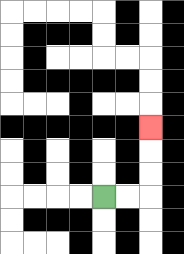{'start': '[4, 8]', 'end': '[6, 5]', 'path_directions': 'R,R,U,U,U', 'path_coordinates': '[[4, 8], [5, 8], [6, 8], [6, 7], [6, 6], [6, 5]]'}